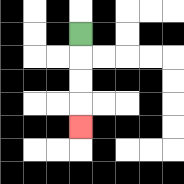{'start': '[3, 1]', 'end': '[3, 5]', 'path_directions': 'D,D,D,D', 'path_coordinates': '[[3, 1], [3, 2], [3, 3], [3, 4], [3, 5]]'}